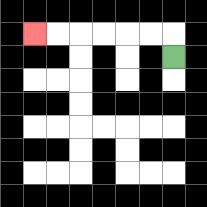{'start': '[7, 2]', 'end': '[1, 1]', 'path_directions': 'U,L,L,L,L,L,L', 'path_coordinates': '[[7, 2], [7, 1], [6, 1], [5, 1], [4, 1], [3, 1], [2, 1], [1, 1]]'}